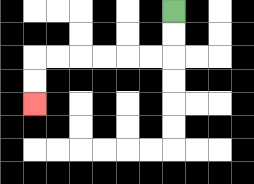{'start': '[7, 0]', 'end': '[1, 4]', 'path_directions': 'D,D,L,L,L,L,L,L,D,D', 'path_coordinates': '[[7, 0], [7, 1], [7, 2], [6, 2], [5, 2], [4, 2], [3, 2], [2, 2], [1, 2], [1, 3], [1, 4]]'}